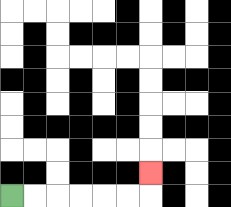{'start': '[0, 8]', 'end': '[6, 7]', 'path_directions': 'R,R,R,R,R,R,U', 'path_coordinates': '[[0, 8], [1, 8], [2, 8], [3, 8], [4, 8], [5, 8], [6, 8], [6, 7]]'}